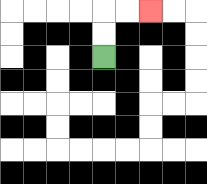{'start': '[4, 2]', 'end': '[6, 0]', 'path_directions': 'U,U,R,R', 'path_coordinates': '[[4, 2], [4, 1], [4, 0], [5, 0], [6, 0]]'}